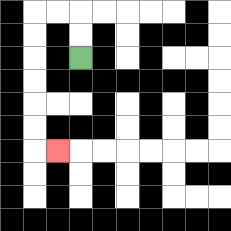{'start': '[3, 2]', 'end': '[2, 6]', 'path_directions': 'U,U,L,L,D,D,D,D,D,D,R', 'path_coordinates': '[[3, 2], [3, 1], [3, 0], [2, 0], [1, 0], [1, 1], [1, 2], [1, 3], [1, 4], [1, 5], [1, 6], [2, 6]]'}